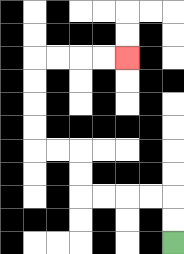{'start': '[7, 10]', 'end': '[5, 2]', 'path_directions': 'U,U,L,L,L,L,U,U,L,L,U,U,U,U,R,R,R,R', 'path_coordinates': '[[7, 10], [7, 9], [7, 8], [6, 8], [5, 8], [4, 8], [3, 8], [3, 7], [3, 6], [2, 6], [1, 6], [1, 5], [1, 4], [1, 3], [1, 2], [2, 2], [3, 2], [4, 2], [5, 2]]'}